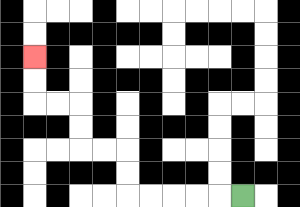{'start': '[10, 8]', 'end': '[1, 2]', 'path_directions': 'L,L,L,L,L,U,U,L,L,U,U,L,L,U,U', 'path_coordinates': '[[10, 8], [9, 8], [8, 8], [7, 8], [6, 8], [5, 8], [5, 7], [5, 6], [4, 6], [3, 6], [3, 5], [3, 4], [2, 4], [1, 4], [1, 3], [1, 2]]'}